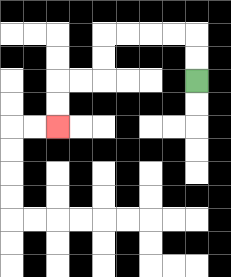{'start': '[8, 3]', 'end': '[2, 5]', 'path_directions': 'U,U,L,L,L,L,D,D,L,L,D,D', 'path_coordinates': '[[8, 3], [8, 2], [8, 1], [7, 1], [6, 1], [5, 1], [4, 1], [4, 2], [4, 3], [3, 3], [2, 3], [2, 4], [2, 5]]'}